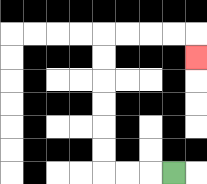{'start': '[7, 7]', 'end': '[8, 2]', 'path_directions': 'L,L,L,U,U,U,U,U,U,R,R,R,R,D', 'path_coordinates': '[[7, 7], [6, 7], [5, 7], [4, 7], [4, 6], [4, 5], [4, 4], [4, 3], [4, 2], [4, 1], [5, 1], [6, 1], [7, 1], [8, 1], [8, 2]]'}